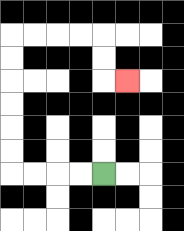{'start': '[4, 7]', 'end': '[5, 3]', 'path_directions': 'L,L,L,L,U,U,U,U,U,U,R,R,R,R,D,D,R', 'path_coordinates': '[[4, 7], [3, 7], [2, 7], [1, 7], [0, 7], [0, 6], [0, 5], [0, 4], [0, 3], [0, 2], [0, 1], [1, 1], [2, 1], [3, 1], [4, 1], [4, 2], [4, 3], [5, 3]]'}